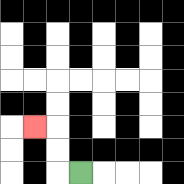{'start': '[3, 7]', 'end': '[1, 5]', 'path_directions': 'L,U,U,L', 'path_coordinates': '[[3, 7], [2, 7], [2, 6], [2, 5], [1, 5]]'}